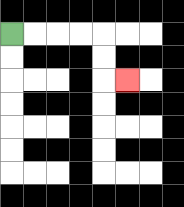{'start': '[0, 1]', 'end': '[5, 3]', 'path_directions': 'R,R,R,R,D,D,R', 'path_coordinates': '[[0, 1], [1, 1], [2, 1], [3, 1], [4, 1], [4, 2], [4, 3], [5, 3]]'}